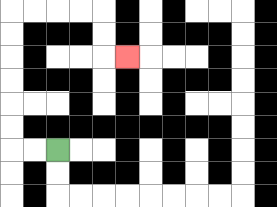{'start': '[2, 6]', 'end': '[5, 2]', 'path_directions': 'L,L,U,U,U,U,U,U,R,R,R,R,D,D,R', 'path_coordinates': '[[2, 6], [1, 6], [0, 6], [0, 5], [0, 4], [0, 3], [0, 2], [0, 1], [0, 0], [1, 0], [2, 0], [3, 0], [4, 0], [4, 1], [4, 2], [5, 2]]'}